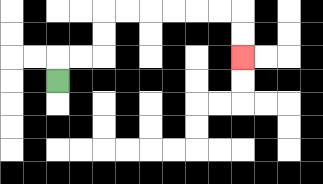{'start': '[2, 3]', 'end': '[10, 2]', 'path_directions': 'U,R,R,U,U,R,R,R,R,R,R,D,D', 'path_coordinates': '[[2, 3], [2, 2], [3, 2], [4, 2], [4, 1], [4, 0], [5, 0], [6, 0], [7, 0], [8, 0], [9, 0], [10, 0], [10, 1], [10, 2]]'}